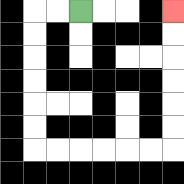{'start': '[3, 0]', 'end': '[7, 0]', 'path_directions': 'L,L,D,D,D,D,D,D,R,R,R,R,R,R,U,U,U,U,U,U', 'path_coordinates': '[[3, 0], [2, 0], [1, 0], [1, 1], [1, 2], [1, 3], [1, 4], [1, 5], [1, 6], [2, 6], [3, 6], [4, 6], [5, 6], [6, 6], [7, 6], [7, 5], [7, 4], [7, 3], [7, 2], [7, 1], [7, 0]]'}